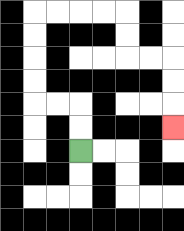{'start': '[3, 6]', 'end': '[7, 5]', 'path_directions': 'U,U,L,L,U,U,U,U,R,R,R,R,D,D,R,R,D,D,D', 'path_coordinates': '[[3, 6], [3, 5], [3, 4], [2, 4], [1, 4], [1, 3], [1, 2], [1, 1], [1, 0], [2, 0], [3, 0], [4, 0], [5, 0], [5, 1], [5, 2], [6, 2], [7, 2], [7, 3], [7, 4], [7, 5]]'}